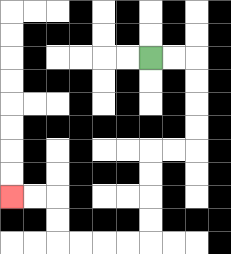{'start': '[6, 2]', 'end': '[0, 8]', 'path_directions': 'R,R,D,D,D,D,L,L,D,D,D,D,L,L,L,L,U,U,L,L', 'path_coordinates': '[[6, 2], [7, 2], [8, 2], [8, 3], [8, 4], [8, 5], [8, 6], [7, 6], [6, 6], [6, 7], [6, 8], [6, 9], [6, 10], [5, 10], [4, 10], [3, 10], [2, 10], [2, 9], [2, 8], [1, 8], [0, 8]]'}